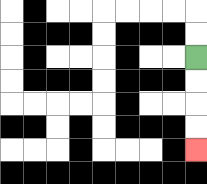{'start': '[8, 2]', 'end': '[8, 6]', 'path_directions': 'D,D,D,D', 'path_coordinates': '[[8, 2], [8, 3], [8, 4], [8, 5], [8, 6]]'}